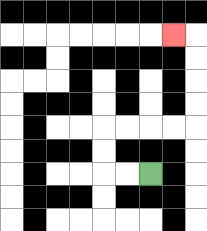{'start': '[6, 7]', 'end': '[7, 1]', 'path_directions': 'L,L,U,U,R,R,R,R,U,U,U,U,L', 'path_coordinates': '[[6, 7], [5, 7], [4, 7], [4, 6], [4, 5], [5, 5], [6, 5], [7, 5], [8, 5], [8, 4], [8, 3], [8, 2], [8, 1], [7, 1]]'}